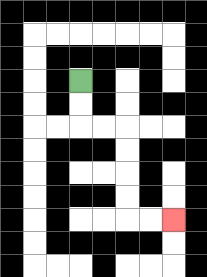{'start': '[3, 3]', 'end': '[7, 9]', 'path_directions': 'D,D,R,R,D,D,D,D,R,R', 'path_coordinates': '[[3, 3], [3, 4], [3, 5], [4, 5], [5, 5], [5, 6], [5, 7], [5, 8], [5, 9], [6, 9], [7, 9]]'}